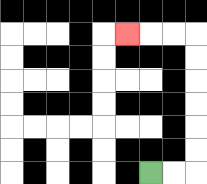{'start': '[6, 7]', 'end': '[5, 1]', 'path_directions': 'R,R,U,U,U,U,U,U,L,L,L', 'path_coordinates': '[[6, 7], [7, 7], [8, 7], [8, 6], [8, 5], [8, 4], [8, 3], [8, 2], [8, 1], [7, 1], [6, 1], [5, 1]]'}